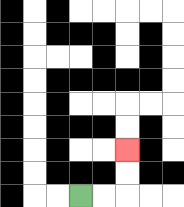{'start': '[3, 8]', 'end': '[5, 6]', 'path_directions': 'R,R,U,U', 'path_coordinates': '[[3, 8], [4, 8], [5, 8], [5, 7], [5, 6]]'}